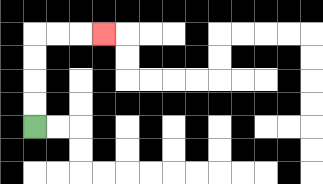{'start': '[1, 5]', 'end': '[4, 1]', 'path_directions': 'U,U,U,U,R,R,R', 'path_coordinates': '[[1, 5], [1, 4], [1, 3], [1, 2], [1, 1], [2, 1], [3, 1], [4, 1]]'}